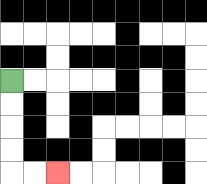{'start': '[0, 3]', 'end': '[2, 7]', 'path_directions': 'D,D,D,D,R,R', 'path_coordinates': '[[0, 3], [0, 4], [0, 5], [0, 6], [0, 7], [1, 7], [2, 7]]'}